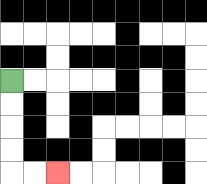{'start': '[0, 3]', 'end': '[2, 7]', 'path_directions': 'D,D,D,D,R,R', 'path_coordinates': '[[0, 3], [0, 4], [0, 5], [0, 6], [0, 7], [1, 7], [2, 7]]'}